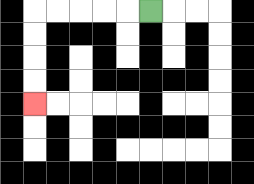{'start': '[6, 0]', 'end': '[1, 4]', 'path_directions': 'L,L,L,L,L,D,D,D,D', 'path_coordinates': '[[6, 0], [5, 0], [4, 0], [3, 0], [2, 0], [1, 0], [1, 1], [1, 2], [1, 3], [1, 4]]'}